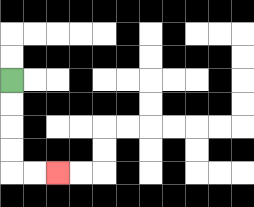{'start': '[0, 3]', 'end': '[2, 7]', 'path_directions': 'D,D,D,D,R,R', 'path_coordinates': '[[0, 3], [0, 4], [0, 5], [0, 6], [0, 7], [1, 7], [2, 7]]'}